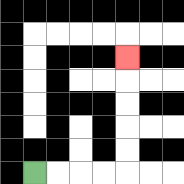{'start': '[1, 7]', 'end': '[5, 2]', 'path_directions': 'R,R,R,R,U,U,U,U,U', 'path_coordinates': '[[1, 7], [2, 7], [3, 7], [4, 7], [5, 7], [5, 6], [5, 5], [5, 4], [5, 3], [5, 2]]'}